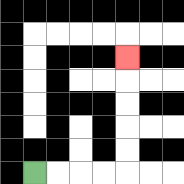{'start': '[1, 7]', 'end': '[5, 2]', 'path_directions': 'R,R,R,R,U,U,U,U,U', 'path_coordinates': '[[1, 7], [2, 7], [3, 7], [4, 7], [5, 7], [5, 6], [5, 5], [5, 4], [5, 3], [5, 2]]'}